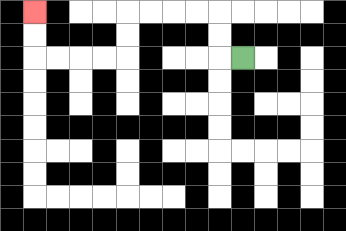{'start': '[10, 2]', 'end': '[1, 0]', 'path_directions': 'L,U,U,L,L,L,L,D,D,L,L,L,L,U,U', 'path_coordinates': '[[10, 2], [9, 2], [9, 1], [9, 0], [8, 0], [7, 0], [6, 0], [5, 0], [5, 1], [5, 2], [4, 2], [3, 2], [2, 2], [1, 2], [1, 1], [1, 0]]'}